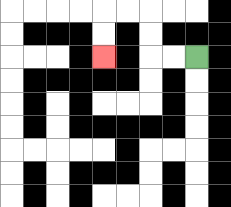{'start': '[8, 2]', 'end': '[4, 2]', 'path_directions': 'L,L,U,U,L,L,D,D', 'path_coordinates': '[[8, 2], [7, 2], [6, 2], [6, 1], [6, 0], [5, 0], [4, 0], [4, 1], [4, 2]]'}